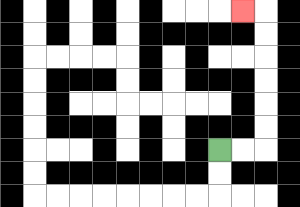{'start': '[9, 6]', 'end': '[10, 0]', 'path_directions': 'R,R,U,U,U,U,U,U,L', 'path_coordinates': '[[9, 6], [10, 6], [11, 6], [11, 5], [11, 4], [11, 3], [11, 2], [11, 1], [11, 0], [10, 0]]'}